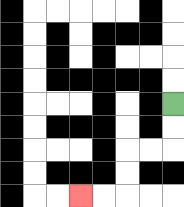{'start': '[7, 4]', 'end': '[3, 8]', 'path_directions': 'D,D,L,L,D,D,L,L', 'path_coordinates': '[[7, 4], [7, 5], [7, 6], [6, 6], [5, 6], [5, 7], [5, 8], [4, 8], [3, 8]]'}